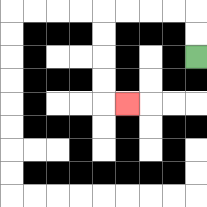{'start': '[8, 2]', 'end': '[5, 4]', 'path_directions': 'U,U,L,L,L,L,D,D,D,D,R', 'path_coordinates': '[[8, 2], [8, 1], [8, 0], [7, 0], [6, 0], [5, 0], [4, 0], [4, 1], [4, 2], [4, 3], [4, 4], [5, 4]]'}